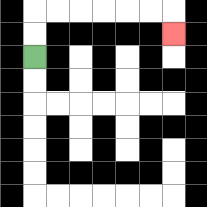{'start': '[1, 2]', 'end': '[7, 1]', 'path_directions': 'U,U,R,R,R,R,R,R,D', 'path_coordinates': '[[1, 2], [1, 1], [1, 0], [2, 0], [3, 0], [4, 0], [5, 0], [6, 0], [7, 0], [7, 1]]'}